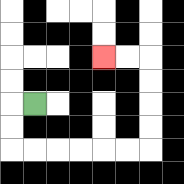{'start': '[1, 4]', 'end': '[4, 2]', 'path_directions': 'L,D,D,R,R,R,R,R,R,U,U,U,U,L,L', 'path_coordinates': '[[1, 4], [0, 4], [0, 5], [0, 6], [1, 6], [2, 6], [3, 6], [4, 6], [5, 6], [6, 6], [6, 5], [6, 4], [6, 3], [6, 2], [5, 2], [4, 2]]'}